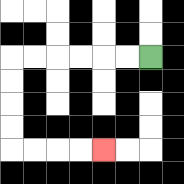{'start': '[6, 2]', 'end': '[4, 6]', 'path_directions': 'L,L,L,L,L,L,D,D,D,D,R,R,R,R', 'path_coordinates': '[[6, 2], [5, 2], [4, 2], [3, 2], [2, 2], [1, 2], [0, 2], [0, 3], [0, 4], [0, 5], [0, 6], [1, 6], [2, 6], [3, 6], [4, 6]]'}